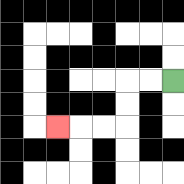{'start': '[7, 3]', 'end': '[2, 5]', 'path_directions': 'L,L,D,D,L,L,L', 'path_coordinates': '[[7, 3], [6, 3], [5, 3], [5, 4], [5, 5], [4, 5], [3, 5], [2, 5]]'}